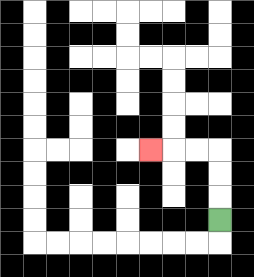{'start': '[9, 9]', 'end': '[6, 6]', 'path_directions': 'U,U,U,L,L,L', 'path_coordinates': '[[9, 9], [9, 8], [9, 7], [9, 6], [8, 6], [7, 6], [6, 6]]'}